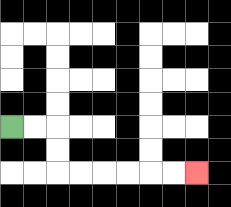{'start': '[0, 5]', 'end': '[8, 7]', 'path_directions': 'R,R,D,D,R,R,R,R,R,R', 'path_coordinates': '[[0, 5], [1, 5], [2, 5], [2, 6], [2, 7], [3, 7], [4, 7], [5, 7], [6, 7], [7, 7], [8, 7]]'}